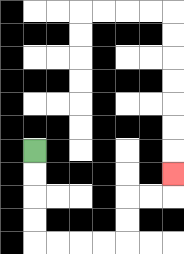{'start': '[1, 6]', 'end': '[7, 7]', 'path_directions': 'D,D,D,D,R,R,R,R,U,U,R,R,U', 'path_coordinates': '[[1, 6], [1, 7], [1, 8], [1, 9], [1, 10], [2, 10], [3, 10], [4, 10], [5, 10], [5, 9], [5, 8], [6, 8], [7, 8], [7, 7]]'}